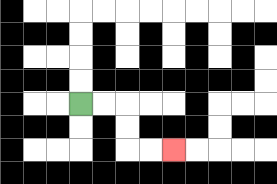{'start': '[3, 4]', 'end': '[7, 6]', 'path_directions': 'R,R,D,D,R,R', 'path_coordinates': '[[3, 4], [4, 4], [5, 4], [5, 5], [5, 6], [6, 6], [7, 6]]'}